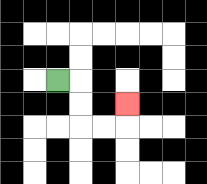{'start': '[2, 3]', 'end': '[5, 4]', 'path_directions': 'R,D,D,R,R,U', 'path_coordinates': '[[2, 3], [3, 3], [3, 4], [3, 5], [4, 5], [5, 5], [5, 4]]'}